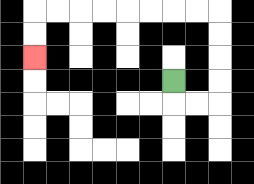{'start': '[7, 3]', 'end': '[1, 2]', 'path_directions': 'D,R,R,U,U,U,U,L,L,L,L,L,L,L,L,D,D', 'path_coordinates': '[[7, 3], [7, 4], [8, 4], [9, 4], [9, 3], [9, 2], [9, 1], [9, 0], [8, 0], [7, 0], [6, 0], [5, 0], [4, 0], [3, 0], [2, 0], [1, 0], [1, 1], [1, 2]]'}